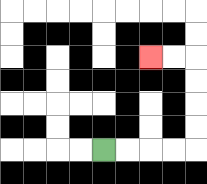{'start': '[4, 6]', 'end': '[6, 2]', 'path_directions': 'R,R,R,R,U,U,U,U,L,L', 'path_coordinates': '[[4, 6], [5, 6], [6, 6], [7, 6], [8, 6], [8, 5], [8, 4], [8, 3], [8, 2], [7, 2], [6, 2]]'}